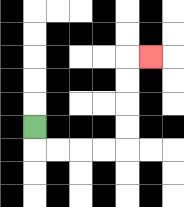{'start': '[1, 5]', 'end': '[6, 2]', 'path_directions': 'D,R,R,R,R,U,U,U,U,R', 'path_coordinates': '[[1, 5], [1, 6], [2, 6], [3, 6], [4, 6], [5, 6], [5, 5], [5, 4], [5, 3], [5, 2], [6, 2]]'}